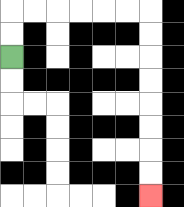{'start': '[0, 2]', 'end': '[6, 8]', 'path_directions': 'U,U,R,R,R,R,R,R,D,D,D,D,D,D,D,D', 'path_coordinates': '[[0, 2], [0, 1], [0, 0], [1, 0], [2, 0], [3, 0], [4, 0], [5, 0], [6, 0], [6, 1], [6, 2], [6, 3], [6, 4], [6, 5], [6, 6], [6, 7], [6, 8]]'}